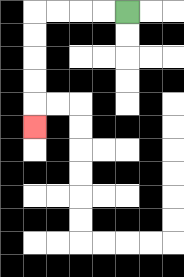{'start': '[5, 0]', 'end': '[1, 5]', 'path_directions': 'L,L,L,L,D,D,D,D,D', 'path_coordinates': '[[5, 0], [4, 0], [3, 0], [2, 0], [1, 0], [1, 1], [1, 2], [1, 3], [1, 4], [1, 5]]'}